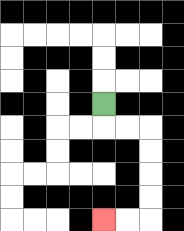{'start': '[4, 4]', 'end': '[4, 9]', 'path_directions': 'D,R,R,D,D,D,D,L,L', 'path_coordinates': '[[4, 4], [4, 5], [5, 5], [6, 5], [6, 6], [6, 7], [6, 8], [6, 9], [5, 9], [4, 9]]'}